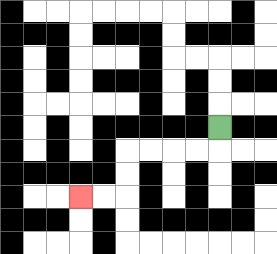{'start': '[9, 5]', 'end': '[3, 8]', 'path_directions': 'D,L,L,L,L,D,D,L,L', 'path_coordinates': '[[9, 5], [9, 6], [8, 6], [7, 6], [6, 6], [5, 6], [5, 7], [5, 8], [4, 8], [3, 8]]'}